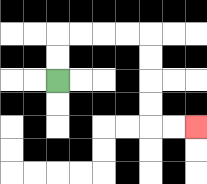{'start': '[2, 3]', 'end': '[8, 5]', 'path_directions': 'U,U,R,R,R,R,D,D,D,D,R,R', 'path_coordinates': '[[2, 3], [2, 2], [2, 1], [3, 1], [4, 1], [5, 1], [6, 1], [6, 2], [6, 3], [6, 4], [6, 5], [7, 5], [8, 5]]'}